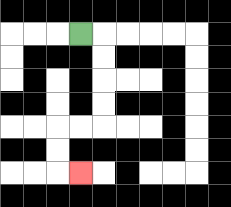{'start': '[3, 1]', 'end': '[3, 7]', 'path_directions': 'R,D,D,D,D,L,L,D,D,R', 'path_coordinates': '[[3, 1], [4, 1], [4, 2], [4, 3], [4, 4], [4, 5], [3, 5], [2, 5], [2, 6], [2, 7], [3, 7]]'}